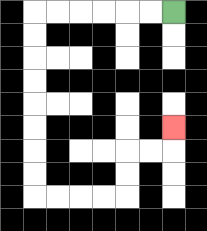{'start': '[7, 0]', 'end': '[7, 5]', 'path_directions': 'L,L,L,L,L,L,D,D,D,D,D,D,D,D,R,R,R,R,U,U,R,R,U', 'path_coordinates': '[[7, 0], [6, 0], [5, 0], [4, 0], [3, 0], [2, 0], [1, 0], [1, 1], [1, 2], [1, 3], [1, 4], [1, 5], [1, 6], [1, 7], [1, 8], [2, 8], [3, 8], [4, 8], [5, 8], [5, 7], [5, 6], [6, 6], [7, 6], [7, 5]]'}